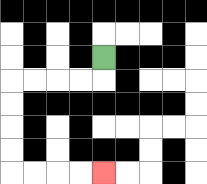{'start': '[4, 2]', 'end': '[4, 7]', 'path_directions': 'D,L,L,L,L,D,D,D,D,R,R,R,R', 'path_coordinates': '[[4, 2], [4, 3], [3, 3], [2, 3], [1, 3], [0, 3], [0, 4], [0, 5], [0, 6], [0, 7], [1, 7], [2, 7], [3, 7], [4, 7]]'}